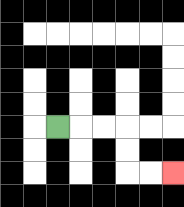{'start': '[2, 5]', 'end': '[7, 7]', 'path_directions': 'R,R,R,D,D,R,R', 'path_coordinates': '[[2, 5], [3, 5], [4, 5], [5, 5], [5, 6], [5, 7], [6, 7], [7, 7]]'}